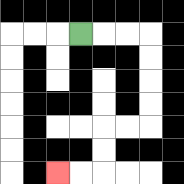{'start': '[3, 1]', 'end': '[2, 7]', 'path_directions': 'R,R,R,D,D,D,D,L,L,D,D,L,L', 'path_coordinates': '[[3, 1], [4, 1], [5, 1], [6, 1], [6, 2], [6, 3], [6, 4], [6, 5], [5, 5], [4, 5], [4, 6], [4, 7], [3, 7], [2, 7]]'}